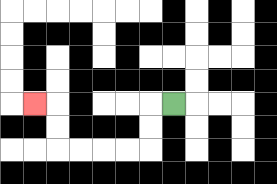{'start': '[7, 4]', 'end': '[1, 4]', 'path_directions': 'L,D,D,L,L,L,L,U,U,L', 'path_coordinates': '[[7, 4], [6, 4], [6, 5], [6, 6], [5, 6], [4, 6], [3, 6], [2, 6], [2, 5], [2, 4], [1, 4]]'}